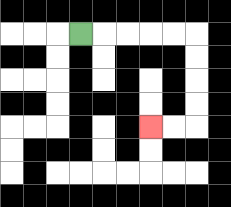{'start': '[3, 1]', 'end': '[6, 5]', 'path_directions': 'R,R,R,R,R,D,D,D,D,L,L', 'path_coordinates': '[[3, 1], [4, 1], [5, 1], [6, 1], [7, 1], [8, 1], [8, 2], [8, 3], [8, 4], [8, 5], [7, 5], [6, 5]]'}